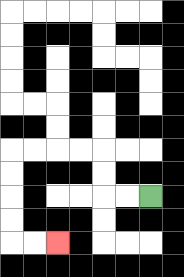{'start': '[6, 8]', 'end': '[2, 10]', 'path_directions': 'L,L,U,U,L,L,L,L,D,D,D,D,R,R', 'path_coordinates': '[[6, 8], [5, 8], [4, 8], [4, 7], [4, 6], [3, 6], [2, 6], [1, 6], [0, 6], [0, 7], [0, 8], [0, 9], [0, 10], [1, 10], [2, 10]]'}